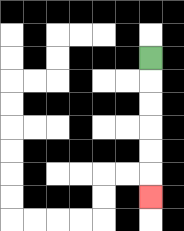{'start': '[6, 2]', 'end': '[6, 8]', 'path_directions': 'D,D,D,D,D,D', 'path_coordinates': '[[6, 2], [6, 3], [6, 4], [6, 5], [6, 6], [6, 7], [6, 8]]'}